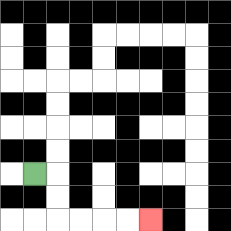{'start': '[1, 7]', 'end': '[6, 9]', 'path_directions': 'R,D,D,R,R,R,R', 'path_coordinates': '[[1, 7], [2, 7], [2, 8], [2, 9], [3, 9], [4, 9], [5, 9], [6, 9]]'}